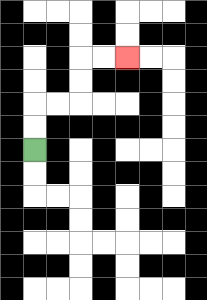{'start': '[1, 6]', 'end': '[5, 2]', 'path_directions': 'U,U,R,R,U,U,R,R', 'path_coordinates': '[[1, 6], [1, 5], [1, 4], [2, 4], [3, 4], [3, 3], [3, 2], [4, 2], [5, 2]]'}